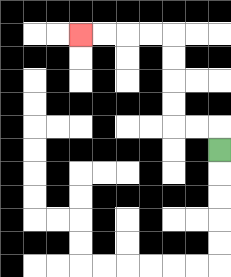{'start': '[9, 6]', 'end': '[3, 1]', 'path_directions': 'U,L,L,U,U,U,U,L,L,L,L', 'path_coordinates': '[[9, 6], [9, 5], [8, 5], [7, 5], [7, 4], [7, 3], [7, 2], [7, 1], [6, 1], [5, 1], [4, 1], [3, 1]]'}